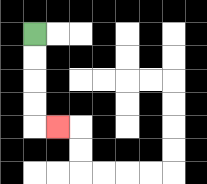{'start': '[1, 1]', 'end': '[2, 5]', 'path_directions': 'D,D,D,D,R', 'path_coordinates': '[[1, 1], [1, 2], [1, 3], [1, 4], [1, 5], [2, 5]]'}